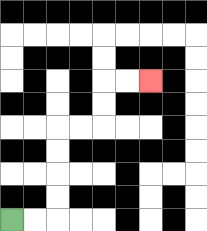{'start': '[0, 9]', 'end': '[6, 3]', 'path_directions': 'R,R,U,U,U,U,R,R,U,U,R,R', 'path_coordinates': '[[0, 9], [1, 9], [2, 9], [2, 8], [2, 7], [2, 6], [2, 5], [3, 5], [4, 5], [4, 4], [4, 3], [5, 3], [6, 3]]'}